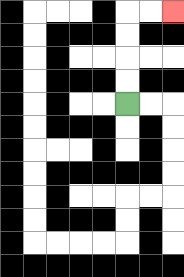{'start': '[5, 4]', 'end': '[7, 0]', 'path_directions': 'U,U,U,U,R,R', 'path_coordinates': '[[5, 4], [5, 3], [5, 2], [5, 1], [5, 0], [6, 0], [7, 0]]'}